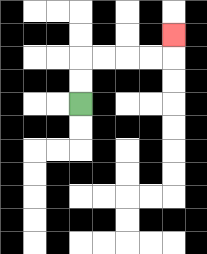{'start': '[3, 4]', 'end': '[7, 1]', 'path_directions': 'U,U,R,R,R,R,U', 'path_coordinates': '[[3, 4], [3, 3], [3, 2], [4, 2], [5, 2], [6, 2], [7, 2], [7, 1]]'}